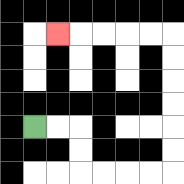{'start': '[1, 5]', 'end': '[2, 1]', 'path_directions': 'R,R,D,D,R,R,R,R,U,U,U,U,U,U,L,L,L,L,L', 'path_coordinates': '[[1, 5], [2, 5], [3, 5], [3, 6], [3, 7], [4, 7], [5, 7], [6, 7], [7, 7], [7, 6], [7, 5], [7, 4], [7, 3], [7, 2], [7, 1], [6, 1], [5, 1], [4, 1], [3, 1], [2, 1]]'}